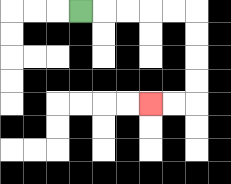{'start': '[3, 0]', 'end': '[6, 4]', 'path_directions': 'R,R,R,R,R,D,D,D,D,L,L', 'path_coordinates': '[[3, 0], [4, 0], [5, 0], [6, 0], [7, 0], [8, 0], [8, 1], [8, 2], [8, 3], [8, 4], [7, 4], [6, 4]]'}